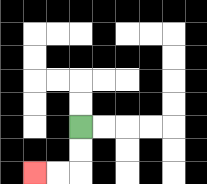{'start': '[3, 5]', 'end': '[1, 7]', 'path_directions': 'D,D,L,L', 'path_coordinates': '[[3, 5], [3, 6], [3, 7], [2, 7], [1, 7]]'}